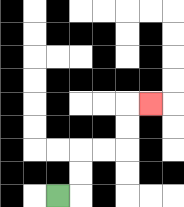{'start': '[2, 8]', 'end': '[6, 4]', 'path_directions': 'R,U,U,R,R,U,U,R', 'path_coordinates': '[[2, 8], [3, 8], [3, 7], [3, 6], [4, 6], [5, 6], [5, 5], [5, 4], [6, 4]]'}